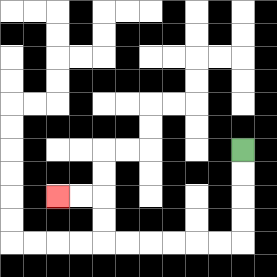{'start': '[10, 6]', 'end': '[2, 8]', 'path_directions': 'D,D,D,D,L,L,L,L,L,L,U,U,L,L', 'path_coordinates': '[[10, 6], [10, 7], [10, 8], [10, 9], [10, 10], [9, 10], [8, 10], [7, 10], [6, 10], [5, 10], [4, 10], [4, 9], [4, 8], [3, 8], [2, 8]]'}